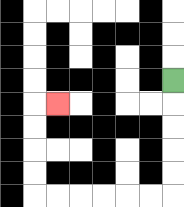{'start': '[7, 3]', 'end': '[2, 4]', 'path_directions': 'D,D,D,D,D,L,L,L,L,L,L,U,U,U,U,R', 'path_coordinates': '[[7, 3], [7, 4], [7, 5], [7, 6], [7, 7], [7, 8], [6, 8], [5, 8], [4, 8], [3, 8], [2, 8], [1, 8], [1, 7], [1, 6], [1, 5], [1, 4], [2, 4]]'}